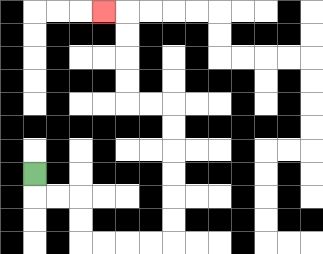{'start': '[1, 7]', 'end': '[4, 0]', 'path_directions': 'D,R,R,D,D,R,R,R,R,U,U,U,U,U,U,L,L,U,U,U,U,L', 'path_coordinates': '[[1, 7], [1, 8], [2, 8], [3, 8], [3, 9], [3, 10], [4, 10], [5, 10], [6, 10], [7, 10], [7, 9], [7, 8], [7, 7], [7, 6], [7, 5], [7, 4], [6, 4], [5, 4], [5, 3], [5, 2], [5, 1], [5, 0], [4, 0]]'}